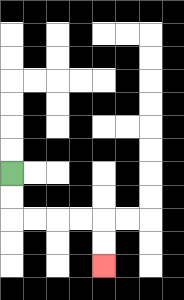{'start': '[0, 7]', 'end': '[4, 11]', 'path_directions': 'D,D,R,R,R,R,D,D', 'path_coordinates': '[[0, 7], [0, 8], [0, 9], [1, 9], [2, 9], [3, 9], [4, 9], [4, 10], [4, 11]]'}